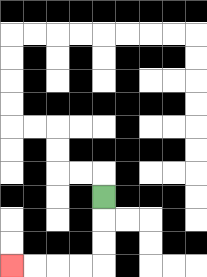{'start': '[4, 8]', 'end': '[0, 11]', 'path_directions': 'D,D,D,L,L,L,L', 'path_coordinates': '[[4, 8], [4, 9], [4, 10], [4, 11], [3, 11], [2, 11], [1, 11], [0, 11]]'}